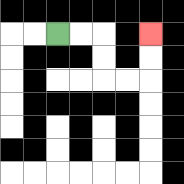{'start': '[2, 1]', 'end': '[6, 1]', 'path_directions': 'R,R,D,D,R,R,U,U', 'path_coordinates': '[[2, 1], [3, 1], [4, 1], [4, 2], [4, 3], [5, 3], [6, 3], [6, 2], [6, 1]]'}